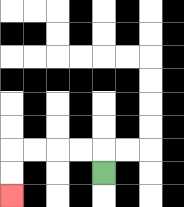{'start': '[4, 7]', 'end': '[0, 8]', 'path_directions': 'U,L,L,L,L,D,D', 'path_coordinates': '[[4, 7], [4, 6], [3, 6], [2, 6], [1, 6], [0, 6], [0, 7], [0, 8]]'}